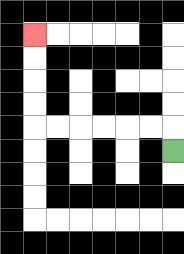{'start': '[7, 6]', 'end': '[1, 1]', 'path_directions': 'U,L,L,L,L,L,L,U,U,U,U', 'path_coordinates': '[[7, 6], [7, 5], [6, 5], [5, 5], [4, 5], [3, 5], [2, 5], [1, 5], [1, 4], [1, 3], [1, 2], [1, 1]]'}